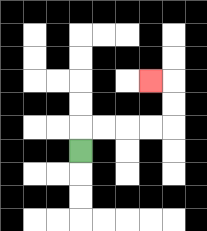{'start': '[3, 6]', 'end': '[6, 3]', 'path_directions': 'U,R,R,R,R,U,U,L', 'path_coordinates': '[[3, 6], [3, 5], [4, 5], [5, 5], [6, 5], [7, 5], [7, 4], [7, 3], [6, 3]]'}